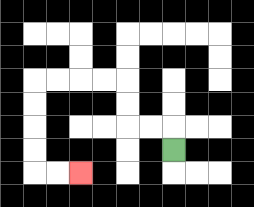{'start': '[7, 6]', 'end': '[3, 7]', 'path_directions': 'U,L,L,U,U,L,L,L,L,D,D,D,D,R,R', 'path_coordinates': '[[7, 6], [7, 5], [6, 5], [5, 5], [5, 4], [5, 3], [4, 3], [3, 3], [2, 3], [1, 3], [1, 4], [1, 5], [1, 6], [1, 7], [2, 7], [3, 7]]'}